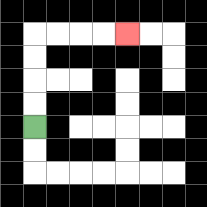{'start': '[1, 5]', 'end': '[5, 1]', 'path_directions': 'U,U,U,U,R,R,R,R', 'path_coordinates': '[[1, 5], [1, 4], [1, 3], [1, 2], [1, 1], [2, 1], [3, 1], [4, 1], [5, 1]]'}